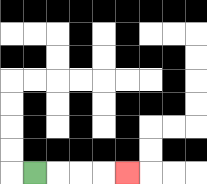{'start': '[1, 7]', 'end': '[5, 7]', 'path_directions': 'R,R,R,R', 'path_coordinates': '[[1, 7], [2, 7], [3, 7], [4, 7], [5, 7]]'}